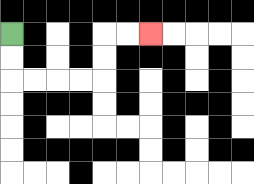{'start': '[0, 1]', 'end': '[6, 1]', 'path_directions': 'D,D,R,R,R,R,U,U,R,R', 'path_coordinates': '[[0, 1], [0, 2], [0, 3], [1, 3], [2, 3], [3, 3], [4, 3], [4, 2], [4, 1], [5, 1], [6, 1]]'}